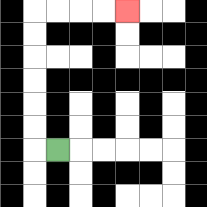{'start': '[2, 6]', 'end': '[5, 0]', 'path_directions': 'L,U,U,U,U,U,U,R,R,R,R', 'path_coordinates': '[[2, 6], [1, 6], [1, 5], [1, 4], [1, 3], [1, 2], [1, 1], [1, 0], [2, 0], [3, 0], [4, 0], [5, 0]]'}